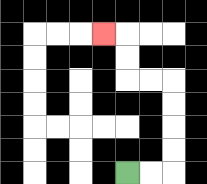{'start': '[5, 7]', 'end': '[4, 1]', 'path_directions': 'R,R,U,U,U,U,L,L,U,U,L', 'path_coordinates': '[[5, 7], [6, 7], [7, 7], [7, 6], [7, 5], [7, 4], [7, 3], [6, 3], [5, 3], [5, 2], [5, 1], [4, 1]]'}